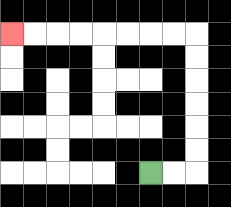{'start': '[6, 7]', 'end': '[0, 1]', 'path_directions': 'R,R,U,U,U,U,U,U,L,L,L,L,L,L,L,L', 'path_coordinates': '[[6, 7], [7, 7], [8, 7], [8, 6], [8, 5], [8, 4], [8, 3], [8, 2], [8, 1], [7, 1], [6, 1], [5, 1], [4, 1], [3, 1], [2, 1], [1, 1], [0, 1]]'}